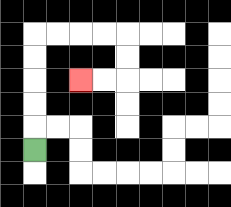{'start': '[1, 6]', 'end': '[3, 3]', 'path_directions': 'U,U,U,U,U,R,R,R,R,D,D,L,L', 'path_coordinates': '[[1, 6], [1, 5], [1, 4], [1, 3], [1, 2], [1, 1], [2, 1], [3, 1], [4, 1], [5, 1], [5, 2], [5, 3], [4, 3], [3, 3]]'}